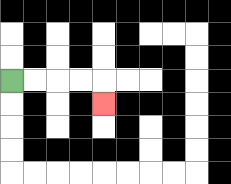{'start': '[0, 3]', 'end': '[4, 4]', 'path_directions': 'R,R,R,R,D', 'path_coordinates': '[[0, 3], [1, 3], [2, 3], [3, 3], [4, 3], [4, 4]]'}